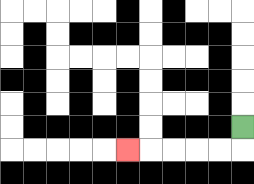{'start': '[10, 5]', 'end': '[5, 6]', 'path_directions': 'D,L,L,L,L,L', 'path_coordinates': '[[10, 5], [10, 6], [9, 6], [8, 6], [7, 6], [6, 6], [5, 6]]'}